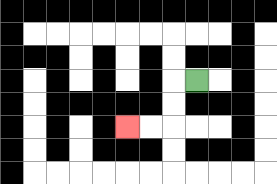{'start': '[8, 3]', 'end': '[5, 5]', 'path_directions': 'L,D,D,L,L', 'path_coordinates': '[[8, 3], [7, 3], [7, 4], [7, 5], [6, 5], [5, 5]]'}